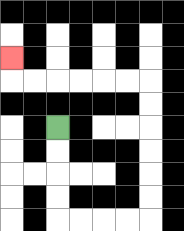{'start': '[2, 5]', 'end': '[0, 2]', 'path_directions': 'D,D,D,D,R,R,R,R,U,U,U,U,U,U,L,L,L,L,L,L,U', 'path_coordinates': '[[2, 5], [2, 6], [2, 7], [2, 8], [2, 9], [3, 9], [4, 9], [5, 9], [6, 9], [6, 8], [6, 7], [6, 6], [6, 5], [6, 4], [6, 3], [5, 3], [4, 3], [3, 3], [2, 3], [1, 3], [0, 3], [0, 2]]'}